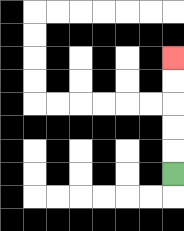{'start': '[7, 7]', 'end': '[7, 2]', 'path_directions': 'U,U,U,U,U', 'path_coordinates': '[[7, 7], [7, 6], [7, 5], [7, 4], [7, 3], [7, 2]]'}